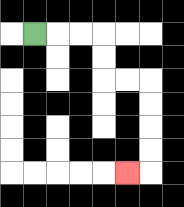{'start': '[1, 1]', 'end': '[5, 7]', 'path_directions': 'R,R,R,D,D,R,R,D,D,D,D,L', 'path_coordinates': '[[1, 1], [2, 1], [3, 1], [4, 1], [4, 2], [4, 3], [5, 3], [6, 3], [6, 4], [6, 5], [6, 6], [6, 7], [5, 7]]'}